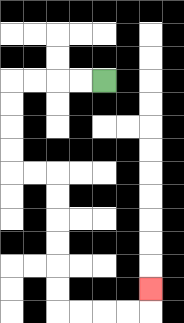{'start': '[4, 3]', 'end': '[6, 12]', 'path_directions': 'L,L,L,L,D,D,D,D,R,R,D,D,D,D,D,D,R,R,R,R,U', 'path_coordinates': '[[4, 3], [3, 3], [2, 3], [1, 3], [0, 3], [0, 4], [0, 5], [0, 6], [0, 7], [1, 7], [2, 7], [2, 8], [2, 9], [2, 10], [2, 11], [2, 12], [2, 13], [3, 13], [4, 13], [5, 13], [6, 13], [6, 12]]'}